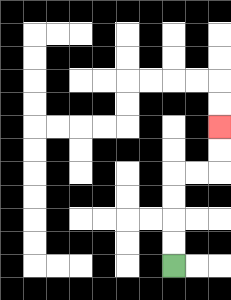{'start': '[7, 11]', 'end': '[9, 5]', 'path_directions': 'U,U,U,U,R,R,U,U', 'path_coordinates': '[[7, 11], [7, 10], [7, 9], [7, 8], [7, 7], [8, 7], [9, 7], [9, 6], [9, 5]]'}